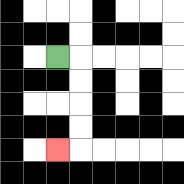{'start': '[2, 2]', 'end': '[2, 6]', 'path_directions': 'R,D,D,D,D,L', 'path_coordinates': '[[2, 2], [3, 2], [3, 3], [3, 4], [3, 5], [3, 6], [2, 6]]'}